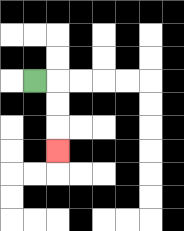{'start': '[1, 3]', 'end': '[2, 6]', 'path_directions': 'R,D,D,D', 'path_coordinates': '[[1, 3], [2, 3], [2, 4], [2, 5], [2, 6]]'}